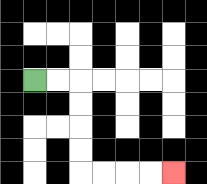{'start': '[1, 3]', 'end': '[7, 7]', 'path_directions': 'R,R,D,D,D,D,R,R,R,R', 'path_coordinates': '[[1, 3], [2, 3], [3, 3], [3, 4], [3, 5], [3, 6], [3, 7], [4, 7], [5, 7], [6, 7], [7, 7]]'}